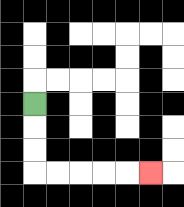{'start': '[1, 4]', 'end': '[6, 7]', 'path_directions': 'D,D,D,R,R,R,R,R', 'path_coordinates': '[[1, 4], [1, 5], [1, 6], [1, 7], [2, 7], [3, 7], [4, 7], [5, 7], [6, 7]]'}